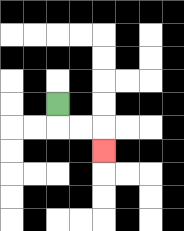{'start': '[2, 4]', 'end': '[4, 6]', 'path_directions': 'D,R,R,D', 'path_coordinates': '[[2, 4], [2, 5], [3, 5], [4, 5], [4, 6]]'}